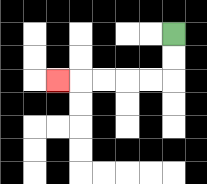{'start': '[7, 1]', 'end': '[2, 3]', 'path_directions': 'D,D,L,L,L,L,L', 'path_coordinates': '[[7, 1], [7, 2], [7, 3], [6, 3], [5, 3], [4, 3], [3, 3], [2, 3]]'}